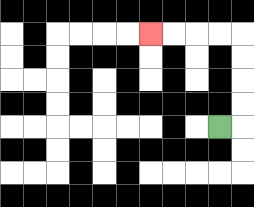{'start': '[9, 5]', 'end': '[6, 1]', 'path_directions': 'R,U,U,U,U,L,L,L,L', 'path_coordinates': '[[9, 5], [10, 5], [10, 4], [10, 3], [10, 2], [10, 1], [9, 1], [8, 1], [7, 1], [6, 1]]'}